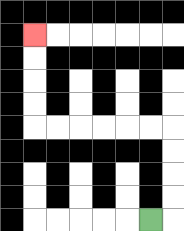{'start': '[6, 9]', 'end': '[1, 1]', 'path_directions': 'R,U,U,U,U,L,L,L,L,L,L,U,U,U,U', 'path_coordinates': '[[6, 9], [7, 9], [7, 8], [7, 7], [7, 6], [7, 5], [6, 5], [5, 5], [4, 5], [3, 5], [2, 5], [1, 5], [1, 4], [1, 3], [1, 2], [1, 1]]'}